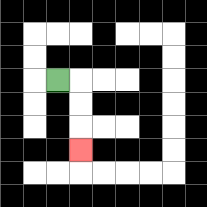{'start': '[2, 3]', 'end': '[3, 6]', 'path_directions': 'R,D,D,D', 'path_coordinates': '[[2, 3], [3, 3], [3, 4], [3, 5], [3, 6]]'}